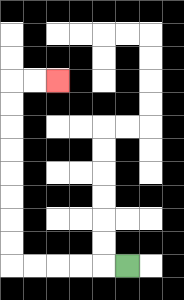{'start': '[5, 11]', 'end': '[2, 3]', 'path_directions': 'L,L,L,L,L,U,U,U,U,U,U,U,U,R,R', 'path_coordinates': '[[5, 11], [4, 11], [3, 11], [2, 11], [1, 11], [0, 11], [0, 10], [0, 9], [0, 8], [0, 7], [0, 6], [0, 5], [0, 4], [0, 3], [1, 3], [2, 3]]'}